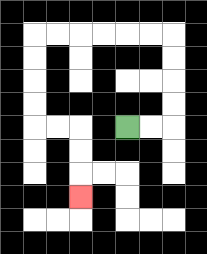{'start': '[5, 5]', 'end': '[3, 8]', 'path_directions': 'R,R,U,U,U,U,L,L,L,L,L,L,D,D,D,D,R,R,D,D,D', 'path_coordinates': '[[5, 5], [6, 5], [7, 5], [7, 4], [7, 3], [7, 2], [7, 1], [6, 1], [5, 1], [4, 1], [3, 1], [2, 1], [1, 1], [1, 2], [1, 3], [1, 4], [1, 5], [2, 5], [3, 5], [3, 6], [3, 7], [3, 8]]'}